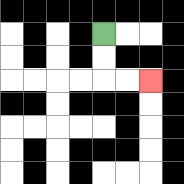{'start': '[4, 1]', 'end': '[6, 3]', 'path_directions': 'D,D,R,R', 'path_coordinates': '[[4, 1], [4, 2], [4, 3], [5, 3], [6, 3]]'}